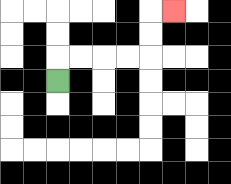{'start': '[2, 3]', 'end': '[7, 0]', 'path_directions': 'U,R,R,R,R,U,U,R', 'path_coordinates': '[[2, 3], [2, 2], [3, 2], [4, 2], [5, 2], [6, 2], [6, 1], [6, 0], [7, 0]]'}